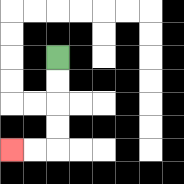{'start': '[2, 2]', 'end': '[0, 6]', 'path_directions': 'D,D,D,D,L,L', 'path_coordinates': '[[2, 2], [2, 3], [2, 4], [2, 5], [2, 6], [1, 6], [0, 6]]'}